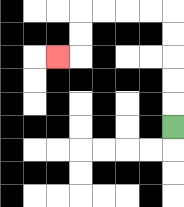{'start': '[7, 5]', 'end': '[2, 2]', 'path_directions': 'U,U,U,U,U,L,L,L,L,D,D,L', 'path_coordinates': '[[7, 5], [7, 4], [7, 3], [7, 2], [7, 1], [7, 0], [6, 0], [5, 0], [4, 0], [3, 0], [3, 1], [3, 2], [2, 2]]'}